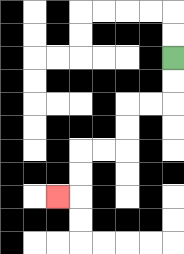{'start': '[7, 2]', 'end': '[2, 8]', 'path_directions': 'D,D,L,L,D,D,L,L,D,D,L', 'path_coordinates': '[[7, 2], [7, 3], [7, 4], [6, 4], [5, 4], [5, 5], [5, 6], [4, 6], [3, 6], [3, 7], [3, 8], [2, 8]]'}